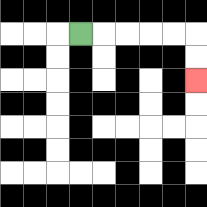{'start': '[3, 1]', 'end': '[8, 3]', 'path_directions': 'R,R,R,R,R,D,D', 'path_coordinates': '[[3, 1], [4, 1], [5, 1], [6, 1], [7, 1], [8, 1], [8, 2], [8, 3]]'}